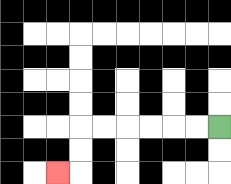{'start': '[9, 5]', 'end': '[2, 7]', 'path_directions': 'L,L,L,L,L,L,D,D,L', 'path_coordinates': '[[9, 5], [8, 5], [7, 5], [6, 5], [5, 5], [4, 5], [3, 5], [3, 6], [3, 7], [2, 7]]'}